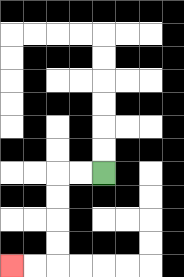{'start': '[4, 7]', 'end': '[0, 11]', 'path_directions': 'L,L,D,D,D,D,L,L', 'path_coordinates': '[[4, 7], [3, 7], [2, 7], [2, 8], [2, 9], [2, 10], [2, 11], [1, 11], [0, 11]]'}